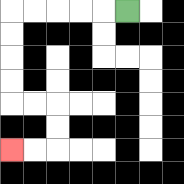{'start': '[5, 0]', 'end': '[0, 6]', 'path_directions': 'L,L,L,L,L,D,D,D,D,R,R,D,D,L,L', 'path_coordinates': '[[5, 0], [4, 0], [3, 0], [2, 0], [1, 0], [0, 0], [0, 1], [0, 2], [0, 3], [0, 4], [1, 4], [2, 4], [2, 5], [2, 6], [1, 6], [0, 6]]'}